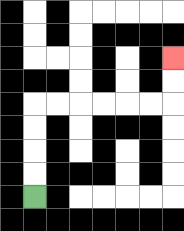{'start': '[1, 8]', 'end': '[7, 2]', 'path_directions': 'U,U,U,U,R,R,R,R,R,R,U,U', 'path_coordinates': '[[1, 8], [1, 7], [1, 6], [1, 5], [1, 4], [2, 4], [3, 4], [4, 4], [5, 4], [6, 4], [7, 4], [7, 3], [7, 2]]'}